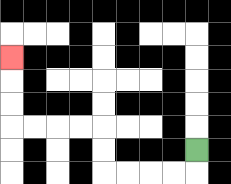{'start': '[8, 6]', 'end': '[0, 2]', 'path_directions': 'D,L,L,L,L,U,U,L,L,L,L,U,U,U', 'path_coordinates': '[[8, 6], [8, 7], [7, 7], [6, 7], [5, 7], [4, 7], [4, 6], [4, 5], [3, 5], [2, 5], [1, 5], [0, 5], [0, 4], [0, 3], [0, 2]]'}